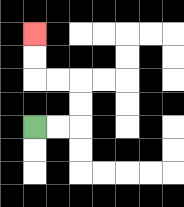{'start': '[1, 5]', 'end': '[1, 1]', 'path_directions': 'R,R,U,U,L,L,U,U', 'path_coordinates': '[[1, 5], [2, 5], [3, 5], [3, 4], [3, 3], [2, 3], [1, 3], [1, 2], [1, 1]]'}